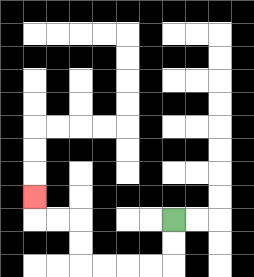{'start': '[7, 9]', 'end': '[1, 8]', 'path_directions': 'D,D,L,L,L,L,U,U,L,L,U', 'path_coordinates': '[[7, 9], [7, 10], [7, 11], [6, 11], [5, 11], [4, 11], [3, 11], [3, 10], [3, 9], [2, 9], [1, 9], [1, 8]]'}